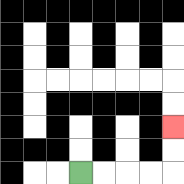{'start': '[3, 7]', 'end': '[7, 5]', 'path_directions': 'R,R,R,R,U,U', 'path_coordinates': '[[3, 7], [4, 7], [5, 7], [6, 7], [7, 7], [7, 6], [7, 5]]'}